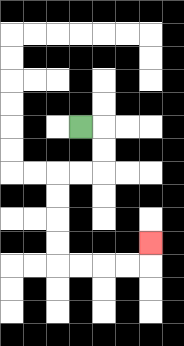{'start': '[3, 5]', 'end': '[6, 10]', 'path_directions': 'R,D,D,L,L,D,D,D,D,R,R,R,R,U', 'path_coordinates': '[[3, 5], [4, 5], [4, 6], [4, 7], [3, 7], [2, 7], [2, 8], [2, 9], [2, 10], [2, 11], [3, 11], [4, 11], [5, 11], [6, 11], [6, 10]]'}